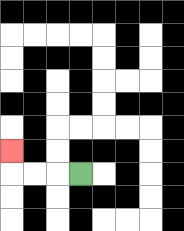{'start': '[3, 7]', 'end': '[0, 6]', 'path_directions': 'L,L,L,U', 'path_coordinates': '[[3, 7], [2, 7], [1, 7], [0, 7], [0, 6]]'}